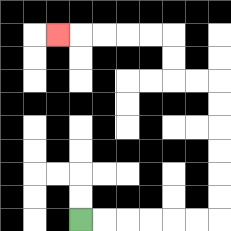{'start': '[3, 9]', 'end': '[2, 1]', 'path_directions': 'R,R,R,R,R,R,U,U,U,U,U,U,L,L,U,U,L,L,L,L,L', 'path_coordinates': '[[3, 9], [4, 9], [5, 9], [6, 9], [7, 9], [8, 9], [9, 9], [9, 8], [9, 7], [9, 6], [9, 5], [9, 4], [9, 3], [8, 3], [7, 3], [7, 2], [7, 1], [6, 1], [5, 1], [4, 1], [3, 1], [2, 1]]'}